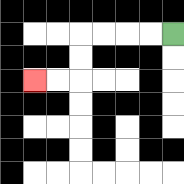{'start': '[7, 1]', 'end': '[1, 3]', 'path_directions': 'L,L,L,L,D,D,L,L', 'path_coordinates': '[[7, 1], [6, 1], [5, 1], [4, 1], [3, 1], [3, 2], [3, 3], [2, 3], [1, 3]]'}